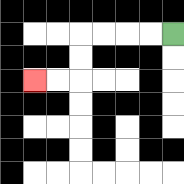{'start': '[7, 1]', 'end': '[1, 3]', 'path_directions': 'L,L,L,L,D,D,L,L', 'path_coordinates': '[[7, 1], [6, 1], [5, 1], [4, 1], [3, 1], [3, 2], [3, 3], [2, 3], [1, 3]]'}